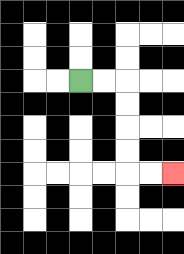{'start': '[3, 3]', 'end': '[7, 7]', 'path_directions': 'R,R,D,D,D,D,R,R', 'path_coordinates': '[[3, 3], [4, 3], [5, 3], [5, 4], [5, 5], [5, 6], [5, 7], [6, 7], [7, 7]]'}